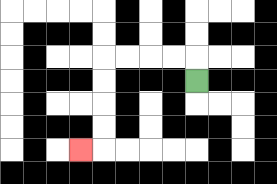{'start': '[8, 3]', 'end': '[3, 6]', 'path_directions': 'U,L,L,L,L,D,D,D,D,L', 'path_coordinates': '[[8, 3], [8, 2], [7, 2], [6, 2], [5, 2], [4, 2], [4, 3], [4, 4], [4, 5], [4, 6], [3, 6]]'}